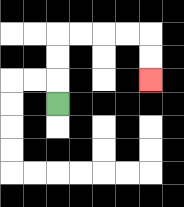{'start': '[2, 4]', 'end': '[6, 3]', 'path_directions': 'U,U,U,R,R,R,R,D,D', 'path_coordinates': '[[2, 4], [2, 3], [2, 2], [2, 1], [3, 1], [4, 1], [5, 1], [6, 1], [6, 2], [6, 3]]'}